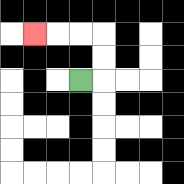{'start': '[3, 3]', 'end': '[1, 1]', 'path_directions': 'R,U,U,L,L,L', 'path_coordinates': '[[3, 3], [4, 3], [4, 2], [4, 1], [3, 1], [2, 1], [1, 1]]'}